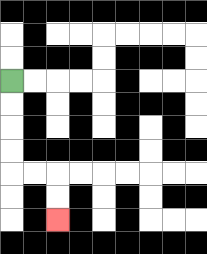{'start': '[0, 3]', 'end': '[2, 9]', 'path_directions': 'D,D,D,D,R,R,D,D', 'path_coordinates': '[[0, 3], [0, 4], [0, 5], [0, 6], [0, 7], [1, 7], [2, 7], [2, 8], [2, 9]]'}